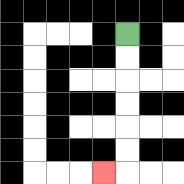{'start': '[5, 1]', 'end': '[4, 7]', 'path_directions': 'D,D,D,D,D,D,L', 'path_coordinates': '[[5, 1], [5, 2], [5, 3], [5, 4], [5, 5], [5, 6], [5, 7], [4, 7]]'}